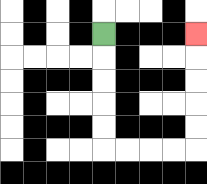{'start': '[4, 1]', 'end': '[8, 1]', 'path_directions': 'D,D,D,D,D,R,R,R,R,U,U,U,U,U', 'path_coordinates': '[[4, 1], [4, 2], [4, 3], [4, 4], [4, 5], [4, 6], [5, 6], [6, 6], [7, 6], [8, 6], [8, 5], [8, 4], [8, 3], [8, 2], [8, 1]]'}